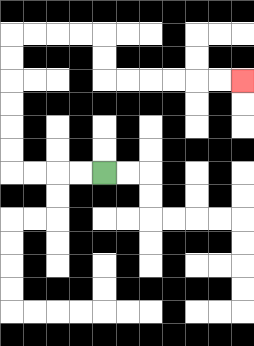{'start': '[4, 7]', 'end': '[10, 3]', 'path_directions': 'L,L,L,L,U,U,U,U,U,U,R,R,R,R,D,D,R,R,R,R,R,R', 'path_coordinates': '[[4, 7], [3, 7], [2, 7], [1, 7], [0, 7], [0, 6], [0, 5], [0, 4], [0, 3], [0, 2], [0, 1], [1, 1], [2, 1], [3, 1], [4, 1], [4, 2], [4, 3], [5, 3], [6, 3], [7, 3], [8, 3], [9, 3], [10, 3]]'}